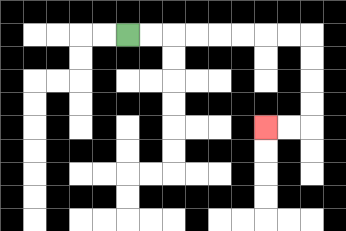{'start': '[5, 1]', 'end': '[11, 5]', 'path_directions': 'R,R,R,R,R,R,R,R,D,D,D,D,L,L', 'path_coordinates': '[[5, 1], [6, 1], [7, 1], [8, 1], [9, 1], [10, 1], [11, 1], [12, 1], [13, 1], [13, 2], [13, 3], [13, 4], [13, 5], [12, 5], [11, 5]]'}